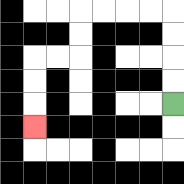{'start': '[7, 4]', 'end': '[1, 5]', 'path_directions': 'U,U,U,U,L,L,L,L,D,D,L,L,D,D,D', 'path_coordinates': '[[7, 4], [7, 3], [7, 2], [7, 1], [7, 0], [6, 0], [5, 0], [4, 0], [3, 0], [3, 1], [3, 2], [2, 2], [1, 2], [1, 3], [1, 4], [1, 5]]'}